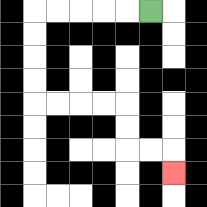{'start': '[6, 0]', 'end': '[7, 7]', 'path_directions': 'L,L,L,L,L,D,D,D,D,R,R,R,R,D,D,R,R,D', 'path_coordinates': '[[6, 0], [5, 0], [4, 0], [3, 0], [2, 0], [1, 0], [1, 1], [1, 2], [1, 3], [1, 4], [2, 4], [3, 4], [4, 4], [5, 4], [5, 5], [5, 6], [6, 6], [7, 6], [7, 7]]'}